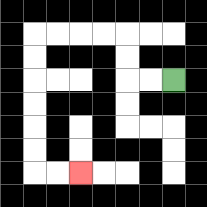{'start': '[7, 3]', 'end': '[3, 7]', 'path_directions': 'L,L,U,U,L,L,L,L,D,D,D,D,D,D,R,R', 'path_coordinates': '[[7, 3], [6, 3], [5, 3], [5, 2], [5, 1], [4, 1], [3, 1], [2, 1], [1, 1], [1, 2], [1, 3], [1, 4], [1, 5], [1, 6], [1, 7], [2, 7], [3, 7]]'}